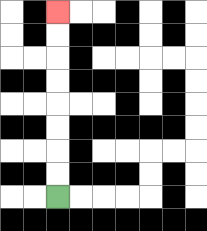{'start': '[2, 8]', 'end': '[2, 0]', 'path_directions': 'U,U,U,U,U,U,U,U', 'path_coordinates': '[[2, 8], [2, 7], [2, 6], [2, 5], [2, 4], [2, 3], [2, 2], [2, 1], [2, 0]]'}